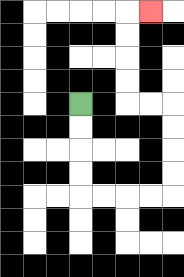{'start': '[3, 4]', 'end': '[6, 0]', 'path_directions': 'D,D,D,D,R,R,R,R,U,U,U,U,L,L,U,U,U,U,R', 'path_coordinates': '[[3, 4], [3, 5], [3, 6], [3, 7], [3, 8], [4, 8], [5, 8], [6, 8], [7, 8], [7, 7], [7, 6], [7, 5], [7, 4], [6, 4], [5, 4], [5, 3], [5, 2], [5, 1], [5, 0], [6, 0]]'}